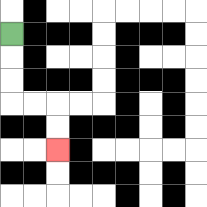{'start': '[0, 1]', 'end': '[2, 6]', 'path_directions': 'D,D,D,R,R,D,D', 'path_coordinates': '[[0, 1], [0, 2], [0, 3], [0, 4], [1, 4], [2, 4], [2, 5], [2, 6]]'}